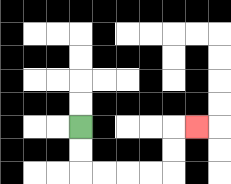{'start': '[3, 5]', 'end': '[8, 5]', 'path_directions': 'D,D,R,R,R,R,U,U,R', 'path_coordinates': '[[3, 5], [3, 6], [3, 7], [4, 7], [5, 7], [6, 7], [7, 7], [7, 6], [7, 5], [8, 5]]'}